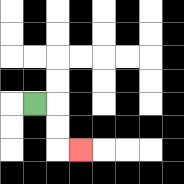{'start': '[1, 4]', 'end': '[3, 6]', 'path_directions': 'R,D,D,R', 'path_coordinates': '[[1, 4], [2, 4], [2, 5], [2, 6], [3, 6]]'}